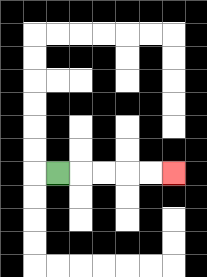{'start': '[2, 7]', 'end': '[7, 7]', 'path_directions': 'R,R,R,R,R', 'path_coordinates': '[[2, 7], [3, 7], [4, 7], [5, 7], [6, 7], [7, 7]]'}